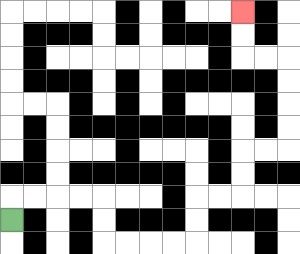{'start': '[0, 9]', 'end': '[10, 0]', 'path_directions': 'U,R,R,R,R,D,D,R,R,R,R,U,U,R,R,U,U,R,R,U,U,U,U,L,L,U,U', 'path_coordinates': '[[0, 9], [0, 8], [1, 8], [2, 8], [3, 8], [4, 8], [4, 9], [4, 10], [5, 10], [6, 10], [7, 10], [8, 10], [8, 9], [8, 8], [9, 8], [10, 8], [10, 7], [10, 6], [11, 6], [12, 6], [12, 5], [12, 4], [12, 3], [12, 2], [11, 2], [10, 2], [10, 1], [10, 0]]'}